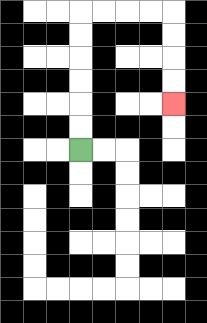{'start': '[3, 6]', 'end': '[7, 4]', 'path_directions': 'U,U,U,U,U,U,R,R,R,R,D,D,D,D', 'path_coordinates': '[[3, 6], [3, 5], [3, 4], [3, 3], [3, 2], [3, 1], [3, 0], [4, 0], [5, 0], [6, 0], [7, 0], [7, 1], [7, 2], [7, 3], [7, 4]]'}